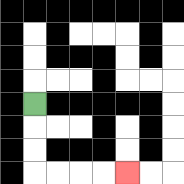{'start': '[1, 4]', 'end': '[5, 7]', 'path_directions': 'D,D,D,R,R,R,R', 'path_coordinates': '[[1, 4], [1, 5], [1, 6], [1, 7], [2, 7], [3, 7], [4, 7], [5, 7]]'}